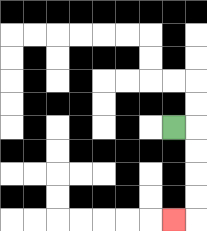{'start': '[7, 5]', 'end': '[7, 9]', 'path_directions': 'R,D,D,D,D,L', 'path_coordinates': '[[7, 5], [8, 5], [8, 6], [8, 7], [8, 8], [8, 9], [7, 9]]'}